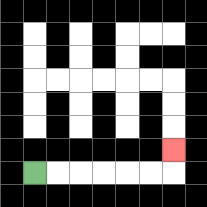{'start': '[1, 7]', 'end': '[7, 6]', 'path_directions': 'R,R,R,R,R,R,U', 'path_coordinates': '[[1, 7], [2, 7], [3, 7], [4, 7], [5, 7], [6, 7], [7, 7], [7, 6]]'}